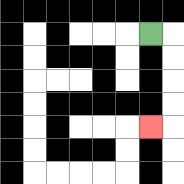{'start': '[6, 1]', 'end': '[6, 5]', 'path_directions': 'R,D,D,D,D,L', 'path_coordinates': '[[6, 1], [7, 1], [7, 2], [7, 3], [7, 4], [7, 5], [6, 5]]'}